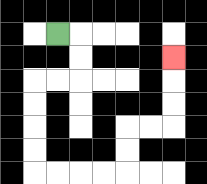{'start': '[2, 1]', 'end': '[7, 2]', 'path_directions': 'R,D,D,L,L,D,D,D,D,R,R,R,R,U,U,R,R,U,U,U', 'path_coordinates': '[[2, 1], [3, 1], [3, 2], [3, 3], [2, 3], [1, 3], [1, 4], [1, 5], [1, 6], [1, 7], [2, 7], [3, 7], [4, 7], [5, 7], [5, 6], [5, 5], [6, 5], [7, 5], [7, 4], [7, 3], [7, 2]]'}